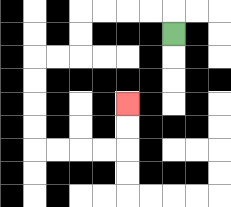{'start': '[7, 1]', 'end': '[5, 4]', 'path_directions': 'U,L,L,L,L,D,D,L,L,D,D,D,D,R,R,R,R,U,U', 'path_coordinates': '[[7, 1], [7, 0], [6, 0], [5, 0], [4, 0], [3, 0], [3, 1], [3, 2], [2, 2], [1, 2], [1, 3], [1, 4], [1, 5], [1, 6], [2, 6], [3, 6], [4, 6], [5, 6], [5, 5], [5, 4]]'}